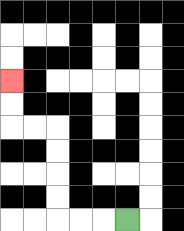{'start': '[5, 9]', 'end': '[0, 3]', 'path_directions': 'L,L,L,U,U,U,U,L,L,U,U', 'path_coordinates': '[[5, 9], [4, 9], [3, 9], [2, 9], [2, 8], [2, 7], [2, 6], [2, 5], [1, 5], [0, 5], [0, 4], [0, 3]]'}